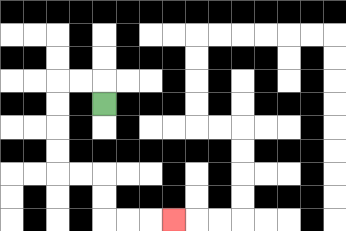{'start': '[4, 4]', 'end': '[7, 9]', 'path_directions': 'U,L,L,D,D,D,D,R,R,D,D,R,R,R', 'path_coordinates': '[[4, 4], [4, 3], [3, 3], [2, 3], [2, 4], [2, 5], [2, 6], [2, 7], [3, 7], [4, 7], [4, 8], [4, 9], [5, 9], [6, 9], [7, 9]]'}